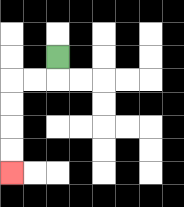{'start': '[2, 2]', 'end': '[0, 7]', 'path_directions': 'D,L,L,D,D,D,D', 'path_coordinates': '[[2, 2], [2, 3], [1, 3], [0, 3], [0, 4], [0, 5], [0, 6], [0, 7]]'}